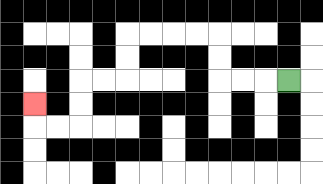{'start': '[12, 3]', 'end': '[1, 4]', 'path_directions': 'L,L,L,U,U,L,L,L,L,D,D,L,L,D,D,L,L,U', 'path_coordinates': '[[12, 3], [11, 3], [10, 3], [9, 3], [9, 2], [9, 1], [8, 1], [7, 1], [6, 1], [5, 1], [5, 2], [5, 3], [4, 3], [3, 3], [3, 4], [3, 5], [2, 5], [1, 5], [1, 4]]'}